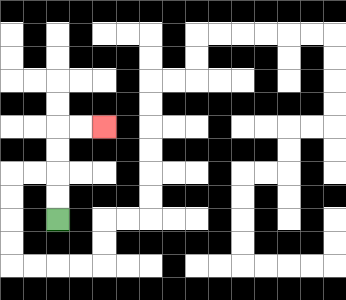{'start': '[2, 9]', 'end': '[4, 5]', 'path_directions': 'U,U,U,U,R,R', 'path_coordinates': '[[2, 9], [2, 8], [2, 7], [2, 6], [2, 5], [3, 5], [4, 5]]'}